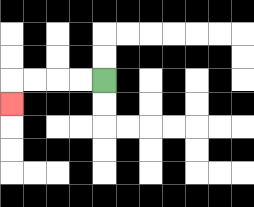{'start': '[4, 3]', 'end': '[0, 4]', 'path_directions': 'L,L,L,L,D', 'path_coordinates': '[[4, 3], [3, 3], [2, 3], [1, 3], [0, 3], [0, 4]]'}